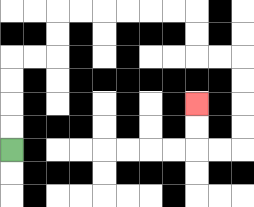{'start': '[0, 6]', 'end': '[8, 4]', 'path_directions': 'U,U,U,U,R,R,U,U,R,R,R,R,R,R,D,D,R,R,D,D,D,D,L,L,U,U', 'path_coordinates': '[[0, 6], [0, 5], [0, 4], [0, 3], [0, 2], [1, 2], [2, 2], [2, 1], [2, 0], [3, 0], [4, 0], [5, 0], [6, 0], [7, 0], [8, 0], [8, 1], [8, 2], [9, 2], [10, 2], [10, 3], [10, 4], [10, 5], [10, 6], [9, 6], [8, 6], [8, 5], [8, 4]]'}